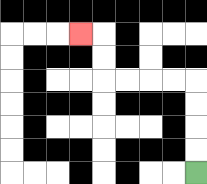{'start': '[8, 7]', 'end': '[3, 1]', 'path_directions': 'U,U,U,U,L,L,L,L,U,U,L', 'path_coordinates': '[[8, 7], [8, 6], [8, 5], [8, 4], [8, 3], [7, 3], [6, 3], [5, 3], [4, 3], [4, 2], [4, 1], [3, 1]]'}